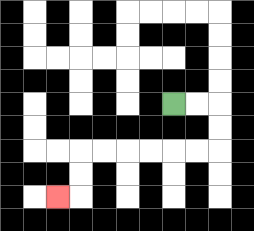{'start': '[7, 4]', 'end': '[2, 8]', 'path_directions': 'R,R,D,D,L,L,L,L,L,L,D,D,L', 'path_coordinates': '[[7, 4], [8, 4], [9, 4], [9, 5], [9, 6], [8, 6], [7, 6], [6, 6], [5, 6], [4, 6], [3, 6], [3, 7], [3, 8], [2, 8]]'}